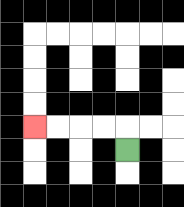{'start': '[5, 6]', 'end': '[1, 5]', 'path_directions': 'U,L,L,L,L', 'path_coordinates': '[[5, 6], [5, 5], [4, 5], [3, 5], [2, 5], [1, 5]]'}